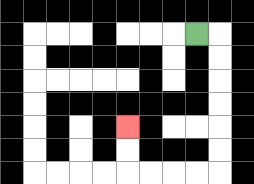{'start': '[8, 1]', 'end': '[5, 5]', 'path_directions': 'R,D,D,D,D,D,D,L,L,L,L,U,U', 'path_coordinates': '[[8, 1], [9, 1], [9, 2], [9, 3], [9, 4], [9, 5], [9, 6], [9, 7], [8, 7], [7, 7], [6, 7], [5, 7], [5, 6], [5, 5]]'}